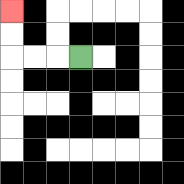{'start': '[3, 2]', 'end': '[0, 0]', 'path_directions': 'L,L,L,U,U', 'path_coordinates': '[[3, 2], [2, 2], [1, 2], [0, 2], [0, 1], [0, 0]]'}